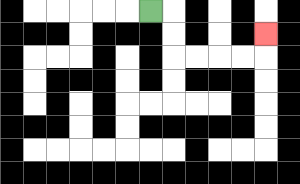{'start': '[6, 0]', 'end': '[11, 1]', 'path_directions': 'R,D,D,R,R,R,R,U', 'path_coordinates': '[[6, 0], [7, 0], [7, 1], [7, 2], [8, 2], [9, 2], [10, 2], [11, 2], [11, 1]]'}